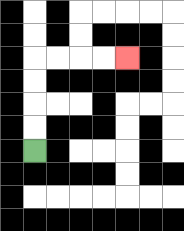{'start': '[1, 6]', 'end': '[5, 2]', 'path_directions': 'U,U,U,U,R,R,R,R', 'path_coordinates': '[[1, 6], [1, 5], [1, 4], [1, 3], [1, 2], [2, 2], [3, 2], [4, 2], [5, 2]]'}